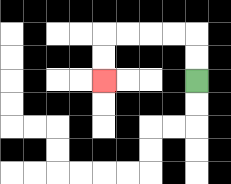{'start': '[8, 3]', 'end': '[4, 3]', 'path_directions': 'U,U,L,L,L,L,D,D', 'path_coordinates': '[[8, 3], [8, 2], [8, 1], [7, 1], [6, 1], [5, 1], [4, 1], [4, 2], [4, 3]]'}